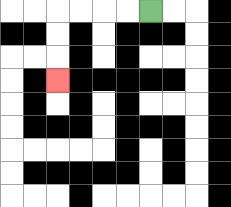{'start': '[6, 0]', 'end': '[2, 3]', 'path_directions': 'L,L,L,L,D,D,D', 'path_coordinates': '[[6, 0], [5, 0], [4, 0], [3, 0], [2, 0], [2, 1], [2, 2], [2, 3]]'}